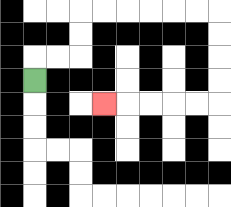{'start': '[1, 3]', 'end': '[4, 4]', 'path_directions': 'U,R,R,U,U,R,R,R,R,R,R,D,D,D,D,L,L,L,L,L', 'path_coordinates': '[[1, 3], [1, 2], [2, 2], [3, 2], [3, 1], [3, 0], [4, 0], [5, 0], [6, 0], [7, 0], [8, 0], [9, 0], [9, 1], [9, 2], [9, 3], [9, 4], [8, 4], [7, 4], [6, 4], [5, 4], [4, 4]]'}